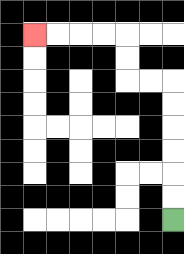{'start': '[7, 9]', 'end': '[1, 1]', 'path_directions': 'U,U,U,U,U,U,L,L,U,U,L,L,L,L', 'path_coordinates': '[[7, 9], [7, 8], [7, 7], [7, 6], [7, 5], [7, 4], [7, 3], [6, 3], [5, 3], [5, 2], [5, 1], [4, 1], [3, 1], [2, 1], [1, 1]]'}